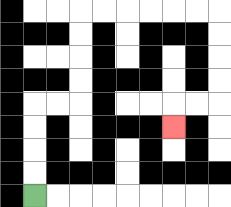{'start': '[1, 8]', 'end': '[7, 5]', 'path_directions': 'U,U,U,U,R,R,U,U,U,U,R,R,R,R,R,R,D,D,D,D,L,L,D', 'path_coordinates': '[[1, 8], [1, 7], [1, 6], [1, 5], [1, 4], [2, 4], [3, 4], [3, 3], [3, 2], [3, 1], [3, 0], [4, 0], [5, 0], [6, 0], [7, 0], [8, 0], [9, 0], [9, 1], [9, 2], [9, 3], [9, 4], [8, 4], [7, 4], [7, 5]]'}